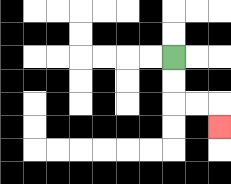{'start': '[7, 2]', 'end': '[9, 5]', 'path_directions': 'D,D,R,R,D', 'path_coordinates': '[[7, 2], [7, 3], [7, 4], [8, 4], [9, 4], [9, 5]]'}